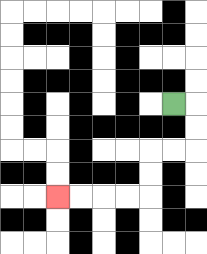{'start': '[7, 4]', 'end': '[2, 8]', 'path_directions': 'R,D,D,L,L,D,D,L,L,L,L', 'path_coordinates': '[[7, 4], [8, 4], [8, 5], [8, 6], [7, 6], [6, 6], [6, 7], [6, 8], [5, 8], [4, 8], [3, 8], [2, 8]]'}